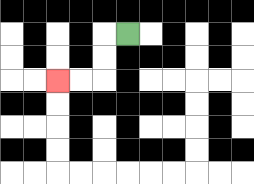{'start': '[5, 1]', 'end': '[2, 3]', 'path_directions': 'L,D,D,L,L', 'path_coordinates': '[[5, 1], [4, 1], [4, 2], [4, 3], [3, 3], [2, 3]]'}